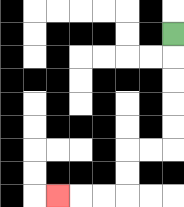{'start': '[7, 1]', 'end': '[2, 8]', 'path_directions': 'D,D,D,D,D,L,L,D,D,L,L,L', 'path_coordinates': '[[7, 1], [7, 2], [7, 3], [7, 4], [7, 5], [7, 6], [6, 6], [5, 6], [5, 7], [5, 8], [4, 8], [3, 8], [2, 8]]'}